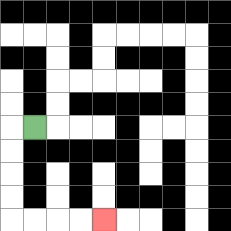{'start': '[1, 5]', 'end': '[4, 9]', 'path_directions': 'L,D,D,D,D,R,R,R,R', 'path_coordinates': '[[1, 5], [0, 5], [0, 6], [0, 7], [0, 8], [0, 9], [1, 9], [2, 9], [3, 9], [4, 9]]'}